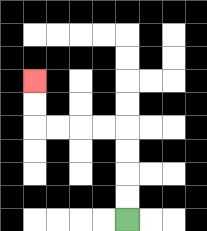{'start': '[5, 9]', 'end': '[1, 3]', 'path_directions': 'U,U,U,U,L,L,L,L,U,U', 'path_coordinates': '[[5, 9], [5, 8], [5, 7], [5, 6], [5, 5], [4, 5], [3, 5], [2, 5], [1, 5], [1, 4], [1, 3]]'}